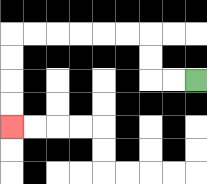{'start': '[8, 3]', 'end': '[0, 5]', 'path_directions': 'L,L,U,U,L,L,L,L,L,L,D,D,D,D', 'path_coordinates': '[[8, 3], [7, 3], [6, 3], [6, 2], [6, 1], [5, 1], [4, 1], [3, 1], [2, 1], [1, 1], [0, 1], [0, 2], [0, 3], [0, 4], [0, 5]]'}